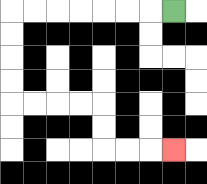{'start': '[7, 0]', 'end': '[7, 6]', 'path_directions': 'L,L,L,L,L,L,L,D,D,D,D,R,R,R,R,D,D,R,R,R', 'path_coordinates': '[[7, 0], [6, 0], [5, 0], [4, 0], [3, 0], [2, 0], [1, 0], [0, 0], [0, 1], [0, 2], [0, 3], [0, 4], [1, 4], [2, 4], [3, 4], [4, 4], [4, 5], [4, 6], [5, 6], [6, 6], [7, 6]]'}